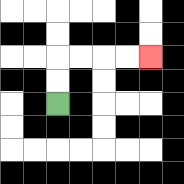{'start': '[2, 4]', 'end': '[6, 2]', 'path_directions': 'U,U,R,R,R,R', 'path_coordinates': '[[2, 4], [2, 3], [2, 2], [3, 2], [4, 2], [5, 2], [6, 2]]'}